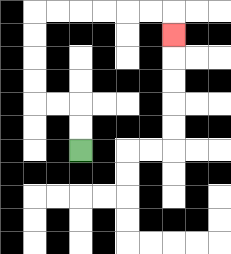{'start': '[3, 6]', 'end': '[7, 1]', 'path_directions': 'U,U,L,L,U,U,U,U,R,R,R,R,R,R,D', 'path_coordinates': '[[3, 6], [3, 5], [3, 4], [2, 4], [1, 4], [1, 3], [1, 2], [1, 1], [1, 0], [2, 0], [3, 0], [4, 0], [5, 0], [6, 0], [7, 0], [7, 1]]'}